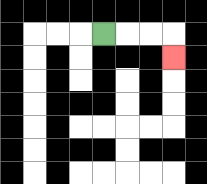{'start': '[4, 1]', 'end': '[7, 2]', 'path_directions': 'R,R,R,D', 'path_coordinates': '[[4, 1], [5, 1], [6, 1], [7, 1], [7, 2]]'}